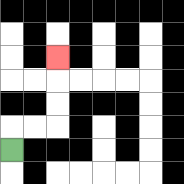{'start': '[0, 6]', 'end': '[2, 2]', 'path_directions': 'U,R,R,U,U,U', 'path_coordinates': '[[0, 6], [0, 5], [1, 5], [2, 5], [2, 4], [2, 3], [2, 2]]'}